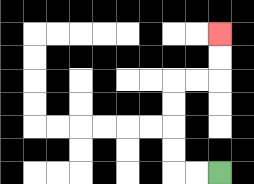{'start': '[9, 7]', 'end': '[9, 1]', 'path_directions': 'L,L,U,U,U,U,R,R,U,U', 'path_coordinates': '[[9, 7], [8, 7], [7, 7], [7, 6], [7, 5], [7, 4], [7, 3], [8, 3], [9, 3], [9, 2], [9, 1]]'}